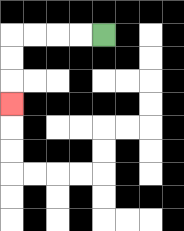{'start': '[4, 1]', 'end': '[0, 4]', 'path_directions': 'L,L,L,L,D,D,D', 'path_coordinates': '[[4, 1], [3, 1], [2, 1], [1, 1], [0, 1], [0, 2], [0, 3], [0, 4]]'}